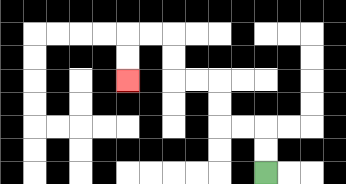{'start': '[11, 7]', 'end': '[5, 3]', 'path_directions': 'U,U,L,L,U,U,L,L,U,U,L,L,D,D', 'path_coordinates': '[[11, 7], [11, 6], [11, 5], [10, 5], [9, 5], [9, 4], [9, 3], [8, 3], [7, 3], [7, 2], [7, 1], [6, 1], [5, 1], [5, 2], [5, 3]]'}